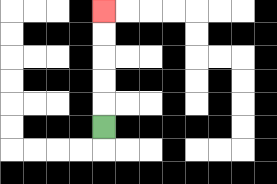{'start': '[4, 5]', 'end': '[4, 0]', 'path_directions': 'U,U,U,U,U', 'path_coordinates': '[[4, 5], [4, 4], [4, 3], [4, 2], [4, 1], [4, 0]]'}